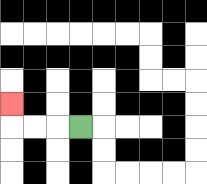{'start': '[3, 5]', 'end': '[0, 4]', 'path_directions': 'L,L,L,U', 'path_coordinates': '[[3, 5], [2, 5], [1, 5], [0, 5], [0, 4]]'}